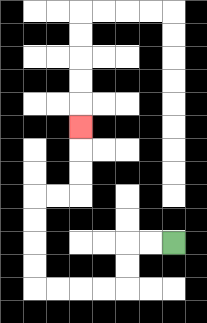{'start': '[7, 10]', 'end': '[3, 5]', 'path_directions': 'L,L,D,D,L,L,L,L,U,U,U,U,R,R,U,U,U', 'path_coordinates': '[[7, 10], [6, 10], [5, 10], [5, 11], [5, 12], [4, 12], [3, 12], [2, 12], [1, 12], [1, 11], [1, 10], [1, 9], [1, 8], [2, 8], [3, 8], [3, 7], [3, 6], [3, 5]]'}